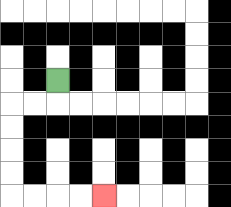{'start': '[2, 3]', 'end': '[4, 8]', 'path_directions': 'D,L,L,D,D,D,D,R,R,R,R', 'path_coordinates': '[[2, 3], [2, 4], [1, 4], [0, 4], [0, 5], [0, 6], [0, 7], [0, 8], [1, 8], [2, 8], [3, 8], [4, 8]]'}